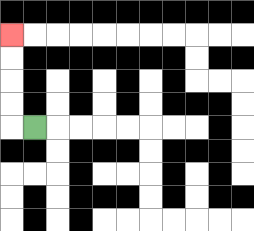{'start': '[1, 5]', 'end': '[0, 1]', 'path_directions': 'L,U,U,U,U', 'path_coordinates': '[[1, 5], [0, 5], [0, 4], [0, 3], [0, 2], [0, 1]]'}